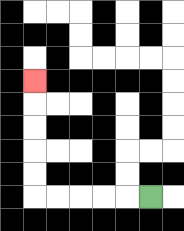{'start': '[6, 8]', 'end': '[1, 3]', 'path_directions': 'L,L,L,L,L,U,U,U,U,U', 'path_coordinates': '[[6, 8], [5, 8], [4, 8], [3, 8], [2, 8], [1, 8], [1, 7], [1, 6], [1, 5], [1, 4], [1, 3]]'}